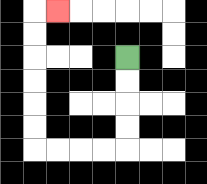{'start': '[5, 2]', 'end': '[2, 0]', 'path_directions': 'D,D,D,D,L,L,L,L,U,U,U,U,U,U,R', 'path_coordinates': '[[5, 2], [5, 3], [5, 4], [5, 5], [5, 6], [4, 6], [3, 6], [2, 6], [1, 6], [1, 5], [1, 4], [1, 3], [1, 2], [1, 1], [1, 0], [2, 0]]'}